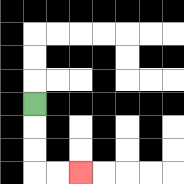{'start': '[1, 4]', 'end': '[3, 7]', 'path_directions': 'D,D,D,R,R', 'path_coordinates': '[[1, 4], [1, 5], [1, 6], [1, 7], [2, 7], [3, 7]]'}